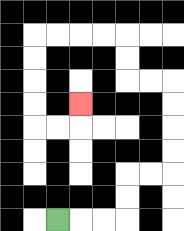{'start': '[2, 9]', 'end': '[3, 4]', 'path_directions': 'R,R,R,U,U,R,R,U,U,U,U,L,L,U,U,L,L,L,L,D,D,D,D,R,R,U', 'path_coordinates': '[[2, 9], [3, 9], [4, 9], [5, 9], [5, 8], [5, 7], [6, 7], [7, 7], [7, 6], [7, 5], [7, 4], [7, 3], [6, 3], [5, 3], [5, 2], [5, 1], [4, 1], [3, 1], [2, 1], [1, 1], [1, 2], [1, 3], [1, 4], [1, 5], [2, 5], [3, 5], [3, 4]]'}